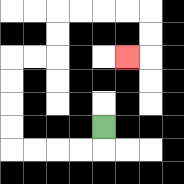{'start': '[4, 5]', 'end': '[5, 2]', 'path_directions': 'D,L,L,L,L,U,U,U,U,R,R,U,U,R,R,R,R,D,D,L', 'path_coordinates': '[[4, 5], [4, 6], [3, 6], [2, 6], [1, 6], [0, 6], [0, 5], [0, 4], [0, 3], [0, 2], [1, 2], [2, 2], [2, 1], [2, 0], [3, 0], [4, 0], [5, 0], [6, 0], [6, 1], [6, 2], [5, 2]]'}